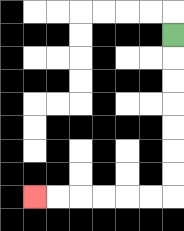{'start': '[7, 1]', 'end': '[1, 8]', 'path_directions': 'D,D,D,D,D,D,D,L,L,L,L,L,L', 'path_coordinates': '[[7, 1], [7, 2], [7, 3], [7, 4], [7, 5], [7, 6], [7, 7], [7, 8], [6, 8], [5, 8], [4, 8], [3, 8], [2, 8], [1, 8]]'}